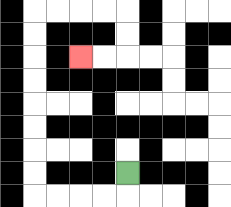{'start': '[5, 7]', 'end': '[3, 2]', 'path_directions': 'D,L,L,L,L,U,U,U,U,U,U,U,U,R,R,R,R,D,D,L,L', 'path_coordinates': '[[5, 7], [5, 8], [4, 8], [3, 8], [2, 8], [1, 8], [1, 7], [1, 6], [1, 5], [1, 4], [1, 3], [1, 2], [1, 1], [1, 0], [2, 0], [3, 0], [4, 0], [5, 0], [5, 1], [5, 2], [4, 2], [3, 2]]'}